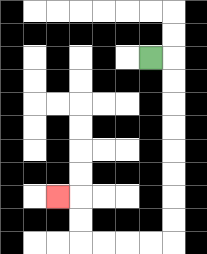{'start': '[6, 2]', 'end': '[2, 8]', 'path_directions': 'R,D,D,D,D,D,D,D,D,L,L,L,L,U,U,L', 'path_coordinates': '[[6, 2], [7, 2], [7, 3], [7, 4], [7, 5], [7, 6], [7, 7], [7, 8], [7, 9], [7, 10], [6, 10], [5, 10], [4, 10], [3, 10], [3, 9], [3, 8], [2, 8]]'}